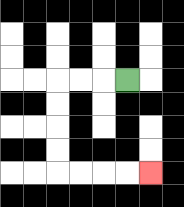{'start': '[5, 3]', 'end': '[6, 7]', 'path_directions': 'L,L,L,D,D,D,D,R,R,R,R', 'path_coordinates': '[[5, 3], [4, 3], [3, 3], [2, 3], [2, 4], [2, 5], [2, 6], [2, 7], [3, 7], [4, 7], [5, 7], [6, 7]]'}